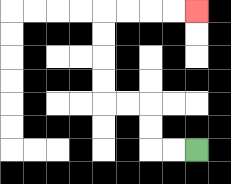{'start': '[8, 6]', 'end': '[8, 0]', 'path_directions': 'L,L,U,U,L,L,U,U,U,U,R,R,R,R', 'path_coordinates': '[[8, 6], [7, 6], [6, 6], [6, 5], [6, 4], [5, 4], [4, 4], [4, 3], [4, 2], [4, 1], [4, 0], [5, 0], [6, 0], [7, 0], [8, 0]]'}